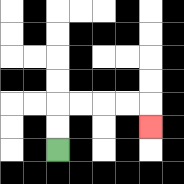{'start': '[2, 6]', 'end': '[6, 5]', 'path_directions': 'U,U,R,R,R,R,D', 'path_coordinates': '[[2, 6], [2, 5], [2, 4], [3, 4], [4, 4], [5, 4], [6, 4], [6, 5]]'}